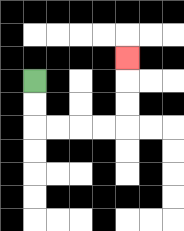{'start': '[1, 3]', 'end': '[5, 2]', 'path_directions': 'D,D,R,R,R,R,U,U,U', 'path_coordinates': '[[1, 3], [1, 4], [1, 5], [2, 5], [3, 5], [4, 5], [5, 5], [5, 4], [5, 3], [5, 2]]'}